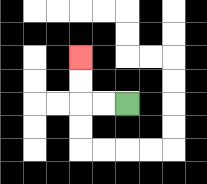{'start': '[5, 4]', 'end': '[3, 2]', 'path_directions': 'L,L,U,U', 'path_coordinates': '[[5, 4], [4, 4], [3, 4], [3, 3], [3, 2]]'}